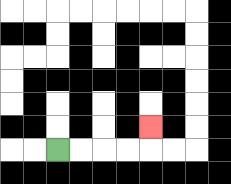{'start': '[2, 6]', 'end': '[6, 5]', 'path_directions': 'R,R,R,R,U', 'path_coordinates': '[[2, 6], [3, 6], [4, 6], [5, 6], [6, 6], [6, 5]]'}